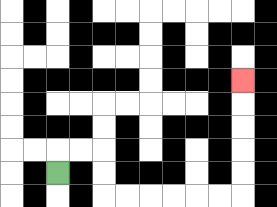{'start': '[2, 7]', 'end': '[10, 3]', 'path_directions': 'U,R,R,D,D,R,R,R,R,R,R,U,U,U,U,U', 'path_coordinates': '[[2, 7], [2, 6], [3, 6], [4, 6], [4, 7], [4, 8], [5, 8], [6, 8], [7, 8], [8, 8], [9, 8], [10, 8], [10, 7], [10, 6], [10, 5], [10, 4], [10, 3]]'}